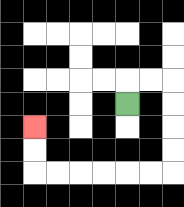{'start': '[5, 4]', 'end': '[1, 5]', 'path_directions': 'U,R,R,D,D,D,D,L,L,L,L,L,L,U,U', 'path_coordinates': '[[5, 4], [5, 3], [6, 3], [7, 3], [7, 4], [7, 5], [7, 6], [7, 7], [6, 7], [5, 7], [4, 7], [3, 7], [2, 7], [1, 7], [1, 6], [1, 5]]'}